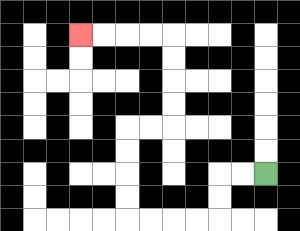{'start': '[11, 7]', 'end': '[3, 1]', 'path_directions': 'L,L,D,D,L,L,L,L,U,U,U,U,R,R,U,U,U,U,L,L,L,L', 'path_coordinates': '[[11, 7], [10, 7], [9, 7], [9, 8], [9, 9], [8, 9], [7, 9], [6, 9], [5, 9], [5, 8], [5, 7], [5, 6], [5, 5], [6, 5], [7, 5], [7, 4], [7, 3], [7, 2], [7, 1], [6, 1], [5, 1], [4, 1], [3, 1]]'}